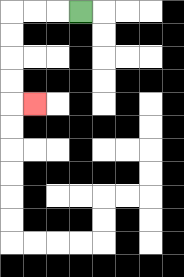{'start': '[3, 0]', 'end': '[1, 4]', 'path_directions': 'L,L,L,D,D,D,D,R', 'path_coordinates': '[[3, 0], [2, 0], [1, 0], [0, 0], [0, 1], [0, 2], [0, 3], [0, 4], [1, 4]]'}